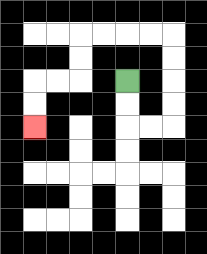{'start': '[5, 3]', 'end': '[1, 5]', 'path_directions': 'D,D,R,R,U,U,U,U,L,L,L,L,D,D,L,L,D,D', 'path_coordinates': '[[5, 3], [5, 4], [5, 5], [6, 5], [7, 5], [7, 4], [7, 3], [7, 2], [7, 1], [6, 1], [5, 1], [4, 1], [3, 1], [3, 2], [3, 3], [2, 3], [1, 3], [1, 4], [1, 5]]'}